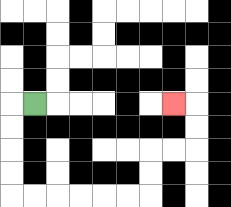{'start': '[1, 4]', 'end': '[7, 4]', 'path_directions': 'L,D,D,D,D,R,R,R,R,R,R,U,U,R,R,U,U,L', 'path_coordinates': '[[1, 4], [0, 4], [0, 5], [0, 6], [0, 7], [0, 8], [1, 8], [2, 8], [3, 8], [4, 8], [5, 8], [6, 8], [6, 7], [6, 6], [7, 6], [8, 6], [8, 5], [8, 4], [7, 4]]'}